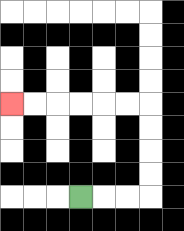{'start': '[3, 8]', 'end': '[0, 4]', 'path_directions': 'R,R,R,U,U,U,U,L,L,L,L,L,L', 'path_coordinates': '[[3, 8], [4, 8], [5, 8], [6, 8], [6, 7], [6, 6], [6, 5], [6, 4], [5, 4], [4, 4], [3, 4], [2, 4], [1, 4], [0, 4]]'}